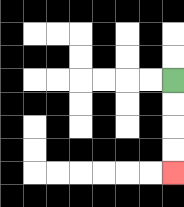{'start': '[7, 3]', 'end': '[7, 7]', 'path_directions': 'D,D,D,D', 'path_coordinates': '[[7, 3], [7, 4], [7, 5], [7, 6], [7, 7]]'}